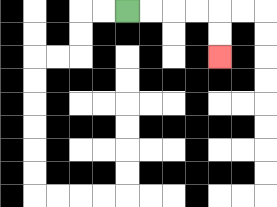{'start': '[5, 0]', 'end': '[9, 2]', 'path_directions': 'R,R,R,R,D,D', 'path_coordinates': '[[5, 0], [6, 0], [7, 0], [8, 0], [9, 0], [9, 1], [9, 2]]'}